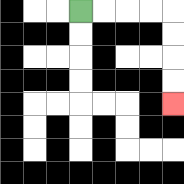{'start': '[3, 0]', 'end': '[7, 4]', 'path_directions': 'R,R,R,R,D,D,D,D', 'path_coordinates': '[[3, 0], [4, 0], [5, 0], [6, 0], [7, 0], [7, 1], [7, 2], [7, 3], [7, 4]]'}